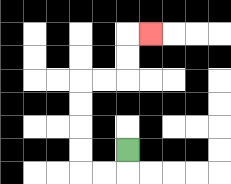{'start': '[5, 6]', 'end': '[6, 1]', 'path_directions': 'D,L,L,U,U,U,U,R,R,U,U,R', 'path_coordinates': '[[5, 6], [5, 7], [4, 7], [3, 7], [3, 6], [3, 5], [3, 4], [3, 3], [4, 3], [5, 3], [5, 2], [5, 1], [6, 1]]'}